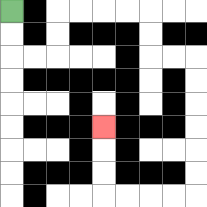{'start': '[0, 0]', 'end': '[4, 5]', 'path_directions': 'D,D,R,R,U,U,R,R,R,R,D,D,R,R,D,D,D,D,D,D,L,L,L,L,U,U,U', 'path_coordinates': '[[0, 0], [0, 1], [0, 2], [1, 2], [2, 2], [2, 1], [2, 0], [3, 0], [4, 0], [5, 0], [6, 0], [6, 1], [6, 2], [7, 2], [8, 2], [8, 3], [8, 4], [8, 5], [8, 6], [8, 7], [8, 8], [7, 8], [6, 8], [5, 8], [4, 8], [4, 7], [4, 6], [4, 5]]'}